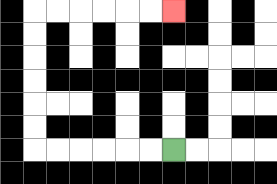{'start': '[7, 6]', 'end': '[7, 0]', 'path_directions': 'L,L,L,L,L,L,U,U,U,U,U,U,R,R,R,R,R,R', 'path_coordinates': '[[7, 6], [6, 6], [5, 6], [4, 6], [3, 6], [2, 6], [1, 6], [1, 5], [1, 4], [1, 3], [1, 2], [1, 1], [1, 0], [2, 0], [3, 0], [4, 0], [5, 0], [6, 0], [7, 0]]'}